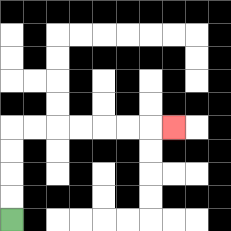{'start': '[0, 9]', 'end': '[7, 5]', 'path_directions': 'U,U,U,U,R,R,R,R,R,R,R', 'path_coordinates': '[[0, 9], [0, 8], [0, 7], [0, 6], [0, 5], [1, 5], [2, 5], [3, 5], [4, 5], [5, 5], [6, 5], [7, 5]]'}